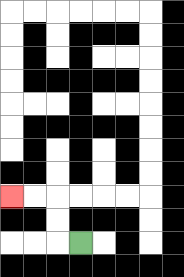{'start': '[3, 10]', 'end': '[0, 8]', 'path_directions': 'L,U,U,L,L', 'path_coordinates': '[[3, 10], [2, 10], [2, 9], [2, 8], [1, 8], [0, 8]]'}